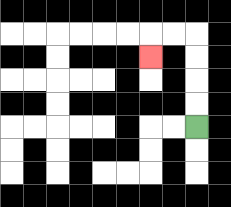{'start': '[8, 5]', 'end': '[6, 2]', 'path_directions': 'U,U,U,U,L,L,D', 'path_coordinates': '[[8, 5], [8, 4], [8, 3], [8, 2], [8, 1], [7, 1], [6, 1], [6, 2]]'}